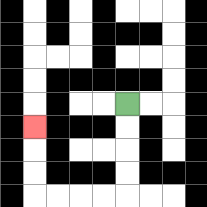{'start': '[5, 4]', 'end': '[1, 5]', 'path_directions': 'D,D,D,D,L,L,L,L,U,U,U', 'path_coordinates': '[[5, 4], [5, 5], [5, 6], [5, 7], [5, 8], [4, 8], [3, 8], [2, 8], [1, 8], [1, 7], [1, 6], [1, 5]]'}